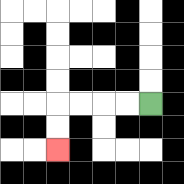{'start': '[6, 4]', 'end': '[2, 6]', 'path_directions': 'L,L,L,L,D,D', 'path_coordinates': '[[6, 4], [5, 4], [4, 4], [3, 4], [2, 4], [2, 5], [2, 6]]'}